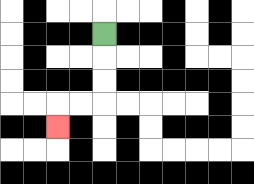{'start': '[4, 1]', 'end': '[2, 5]', 'path_directions': 'D,D,D,L,L,D', 'path_coordinates': '[[4, 1], [4, 2], [4, 3], [4, 4], [3, 4], [2, 4], [2, 5]]'}